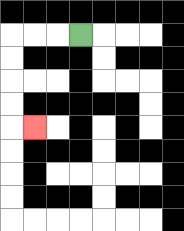{'start': '[3, 1]', 'end': '[1, 5]', 'path_directions': 'L,L,L,D,D,D,D,R', 'path_coordinates': '[[3, 1], [2, 1], [1, 1], [0, 1], [0, 2], [0, 3], [0, 4], [0, 5], [1, 5]]'}